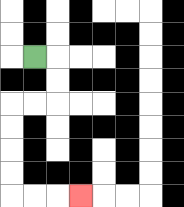{'start': '[1, 2]', 'end': '[3, 8]', 'path_directions': 'R,D,D,L,L,D,D,D,D,R,R,R', 'path_coordinates': '[[1, 2], [2, 2], [2, 3], [2, 4], [1, 4], [0, 4], [0, 5], [0, 6], [0, 7], [0, 8], [1, 8], [2, 8], [3, 8]]'}